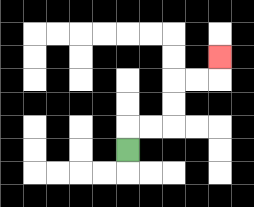{'start': '[5, 6]', 'end': '[9, 2]', 'path_directions': 'U,R,R,U,U,R,R,U', 'path_coordinates': '[[5, 6], [5, 5], [6, 5], [7, 5], [7, 4], [7, 3], [8, 3], [9, 3], [9, 2]]'}